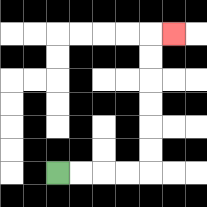{'start': '[2, 7]', 'end': '[7, 1]', 'path_directions': 'R,R,R,R,U,U,U,U,U,U,R', 'path_coordinates': '[[2, 7], [3, 7], [4, 7], [5, 7], [6, 7], [6, 6], [6, 5], [6, 4], [6, 3], [6, 2], [6, 1], [7, 1]]'}